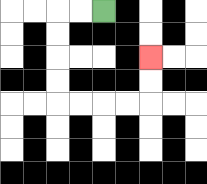{'start': '[4, 0]', 'end': '[6, 2]', 'path_directions': 'L,L,D,D,D,D,R,R,R,R,U,U', 'path_coordinates': '[[4, 0], [3, 0], [2, 0], [2, 1], [2, 2], [2, 3], [2, 4], [3, 4], [4, 4], [5, 4], [6, 4], [6, 3], [6, 2]]'}